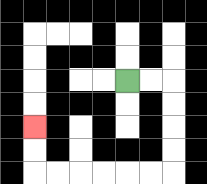{'start': '[5, 3]', 'end': '[1, 5]', 'path_directions': 'R,R,D,D,D,D,L,L,L,L,L,L,U,U', 'path_coordinates': '[[5, 3], [6, 3], [7, 3], [7, 4], [7, 5], [7, 6], [7, 7], [6, 7], [5, 7], [4, 7], [3, 7], [2, 7], [1, 7], [1, 6], [1, 5]]'}